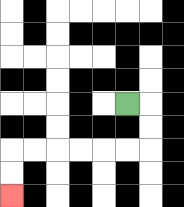{'start': '[5, 4]', 'end': '[0, 8]', 'path_directions': 'R,D,D,L,L,L,L,L,L,D,D', 'path_coordinates': '[[5, 4], [6, 4], [6, 5], [6, 6], [5, 6], [4, 6], [3, 6], [2, 6], [1, 6], [0, 6], [0, 7], [0, 8]]'}